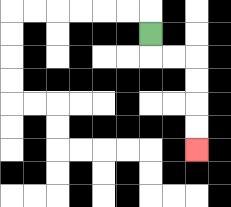{'start': '[6, 1]', 'end': '[8, 6]', 'path_directions': 'D,R,R,D,D,D,D', 'path_coordinates': '[[6, 1], [6, 2], [7, 2], [8, 2], [8, 3], [8, 4], [8, 5], [8, 6]]'}